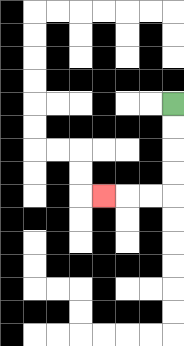{'start': '[7, 4]', 'end': '[4, 8]', 'path_directions': 'D,D,D,D,L,L,L', 'path_coordinates': '[[7, 4], [7, 5], [7, 6], [7, 7], [7, 8], [6, 8], [5, 8], [4, 8]]'}